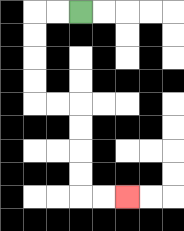{'start': '[3, 0]', 'end': '[5, 8]', 'path_directions': 'L,L,D,D,D,D,R,R,D,D,D,D,R,R', 'path_coordinates': '[[3, 0], [2, 0], [1, 0], [1, 1], [1, 2], [1, 3], [1, 4], [2, 4], [3, 4], [3, 5], [3, 6], [3, 7], [3, 8], [4, 8], [5, 8]]'}